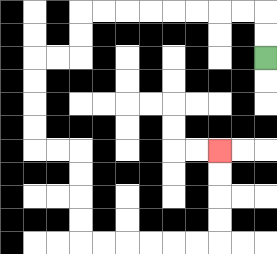{'start': '[11, 2]', 'end': '[9, 6]', 'path_directions': 'U,U,L,L,L,L,L,L,L,L,D,D,L,L,D,D,D,D,R,R,D,D,D,D,R,R,R,R,R,R,U,U,U,U', 'path_coordinates': '[[11, 2], [11, 1], [11, 0], [10, 0], [9, 0], [8, 0], [7, 0], [6, 0], [5, 0], [4, 0], [3, 0], [3, 1], [3, 2], [2, 2], [1, 2], [1, 3], [1, 4], [1, 5], [1, 6], [2, 6], [3, 6], [3, 7], [3, 8], [3, 9], [3, 10], [4, 10], [5, 10], [6, 10], [7, 10], [8, 10], [9, 10], [9, 9], [9, 8], [9, 7], [9, 6]]'}